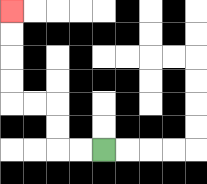{'start': '[4, 6]', 'end': '[0, 0]', 'path_directions': 'L,L,U,U,L,L,U,U,U,U', 'path_coordinates': '[[4, 6], [3, 6], [2, 6], [2, 5], [2, 4], [1, 4], [0, 4], [0, 3], [0, 2], [0, 1], [0, 0]]'}